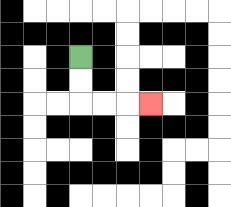{'start': '[3, 2]', 'end': '[6, 4]', 'path_directions': 'D,D,R,R,R', 'path_coordinates': '[[3, 2], [3, 3], [3, 4], [4, 4], [5, 4], [6, 4]]'}